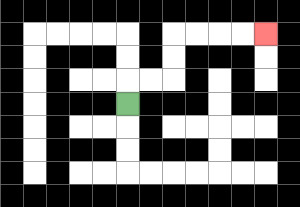{'start': '[5, 4]', 'end': '[11, 1]', 'path_directions': 'U,R,R,U,U,R,R,R,R', 'path_coordinates': '[[5, 4], [5, 3], [6, 3], [7, 3], [7, 2], [7, 1], [8, 1], [9, 1], [10, 1], [11, 1]]'}